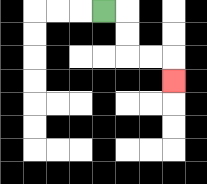{'start': '[4, 0]', 'end': '[7, 3]', 'path_directions': 'R,D,D,R,R,D', 'path_coordinates': '[[4, 0], [5, 0], [5, 1], [5, 2], [6, 2], [7, 2], [7, 3]]'}